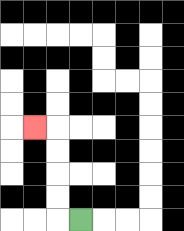{'start': '[3, 9]', 'end': '[1, 5]', 'path_directions': 'L,U,U,U,U,L', 'path_coordinates': '[[3, 9], [2, 9], [2, 8], [2, 7], [2, 6], [2, 5], [1, 5]]'}